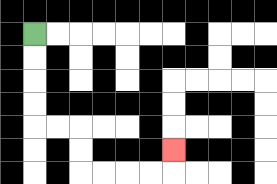{'start': '[1, 1]', 'end': '[7, 6]', 'path_directions': 'D,D,D,D,R,R,D,D,R,R,R,R,U', 'path_coordinates': '[[1, 1], [1, 2], [1, 3], [1, 4], [1, 5], [2, 5], [3, 5], [3, 6], [3, 7], [4, 7], [5, 7], [6, 7], [7, 7], [7, 6]]'}